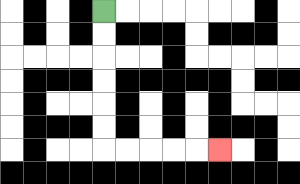{'start': '[4, 0]', 'end': '[9, 6]', 'path_directions': 'D,D,D,D,D,D,R,R,R,R,R', 'path_coordinates': '[[4, 0], [4, 1], [4, 2], [4, 3], [4, 4], [4, 5], [4, 6], [5, 6], [6, 6], [7, 6], [8, 6], [9, 6]]'}